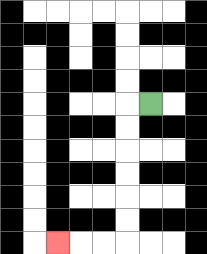{'start': '[6, 4]', 'end': '[2, 10]', 'path_directions': 'L,D,D,D,D,D,D,L,L,L', 'path_coordinates': '[[6, 4], [5, 4], [5, 5], [5, 6], [5, 7], [5, 8], [5, 9], [5, 10], [4, 10], [3, 10], [2, 10]]'}